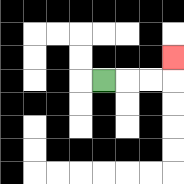{'start': '[4, 3]', 'end': '[7, 2]', 'path_directions': 'R,R,R,U', 'path_coordinates': '[[4, 3], [5, 3], [6, 3], [7, 3], [7, 2]]'}